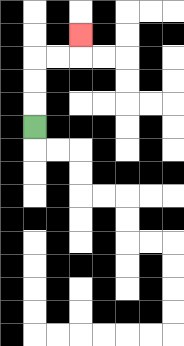{'start': '[1, 5]', 'end': '[3, 1]', 'path_directions': 'U,U,U,R,R,U', 'path_coordinates': '[[1, 5], [1, 4], [1, 3], [1, 2], [2, 2], [3, 2], [3, 1]]'}